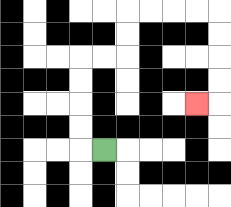{'start': '[4, 6]', 'end': '[8, 4]', 'path_directions': 'L,U,U,U,U,R,R,U,U,R,R,R,R,D,D,D,D,L', 'path_coordinates': '[[4, 6], [3, 6], [3, 5], [3, 4], [3, 3], [3, 2], [4, 2], [5, 2], [5, 1], [5, 0], [6, 0], [7, 0], [8, 0], [9, 0], [9, 1], [9, 2], [9, 3], [9, 4], [8, 4]]'}